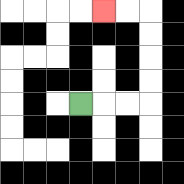{'start': '[3, 4]', 'end': '[4, 0]', 'path_directions': 'R,R,R,U,U,U,U,L,L', 'path_coordinates': '[[3, 4], [4, 4], [5, 4], [6, 4], [6, 3], [6, 2], [6, 1], [6, 0], [5, 0], [4, 0]]'}